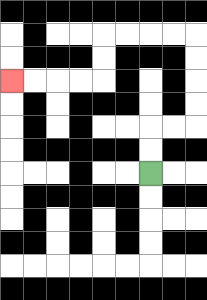{'start': '[6, 7]', 'end': '[0, 3]', 'path_directions': 'U,U,R,R,U,U,U,U,L,L,L,L,D,D,L,L,L,L', 'path_coordinates': '[[6, 7], [6, 6], [6, 5], [7, 5], [8, 5], [8, 4], [8, 3], [8, 2], [8, 1], [7, 1], [6, 1], [5, 1], [4, 1], [4, 2], [4, 3], [3, 3], [2, 3], [1, 3], [0, 3]]'}